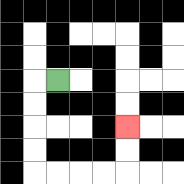{'start': '[2, 3]', 'end': '[5, 5]', 'path_directions': 'L,D,D,D,D,R,R,R,R,U,U', 'path_coordinates': '[[2, 3], [1, 3], [1, 4], [1, 5], [1, 6], [1, 7], [2, 7], [3, 7], [4, 7], [5, 7], [5, 6], [5, 5]]'}